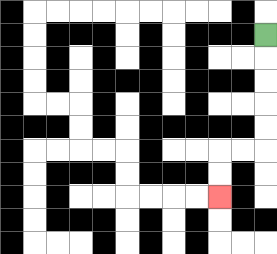{'start': '[11, 1]', 'end': '[9, 8]', 'path_directions': 'D,D,D,D,D,L,L,D,D', 'path_coordinates': '[[11, 1], [11, 2], [11, 3], [11, 4], [11, 5], [11, 6], [10, 6], [9, 6], [9, 7], [9, 8]]'}